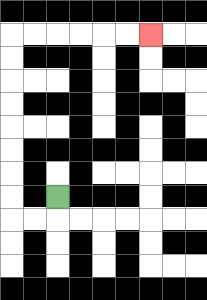{'start': '[2, 8]', 'end': '[6, 1]', 'path_directions': 'D,L,L,U,U,U,U,U,U,U,U,R,R,R,R,R,R', 'path_coordinates': '[[2, 8], [2, 9], [1, 9], [0, 9], [0, 8], [0, 7], [0, 6], [0, 5], [0, 4], [0, 3], [0, 2], [0, 1], [1, 1], [2, 1], [3, 1], [4, 1], [5, 1], [6, 1]]'}